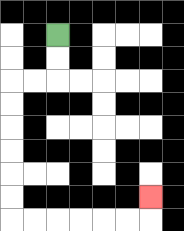{'start': '[2, 1]', 'end': '[6, 8]', 'path_directions': 'D,D,L,L,D,D,D,D,D,D,R,R,R,R,R,R,U', 'path_coordinates': '[[2, 1], [2, 2], [2, 3], [1, 3], [0, 3], [0, 4], [0, 5], [0, 6], [0, 7], [0, 8], [0, 9], [1, 9], [2, 9], [3, 9], [4, 9], [5, 9], [6, 9], [6, 8]]'}